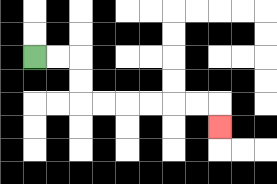{'start': '[1, 2]', 'end': '[9, 5]', 'path_directions': 'R,R,D,D,R,R,R,R,R,R,D', 'path_coordinates': '[[1, 2], [2, 2], [3, 2], [3, 3], [3, 4], [4, 4], [5, 4], [6, 4], [7, 4], [8, 4], [9, 4], [9, 5]]'}